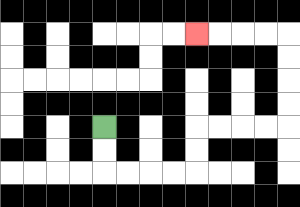{'start': '[4, 5]', 'end': '[8, 1]', 'path_directions': 'D,D,R,R,R,R,U,U,R,R,R,R,U,U,U,U,L,L,L,L', 'path_coordinates': '[[4, 5], [4, 6], [4, 7], [5, 7], [6, 7], [7, 7], [8, 7], [8, 6], [8, 5], [9, 5], [10, 5], [11, 5], [12, 5], [12, 4], [12, 3], [12, 2], [12, 1], [11, 1], [10, 1], [9, 1], [8, 1]]'}